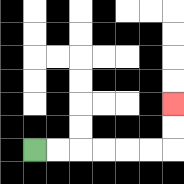{'start': '[1, 6]', 'end': '[7, 4]', 'path_directions': 'R,R,R,R,R,R,U,U', 'path_coordinates': '[[1, 6], [2, 6], [3, 6], [4, 6], [5, 6], [6, 6], [7, 6], [7, 5], [7, 4]]'}